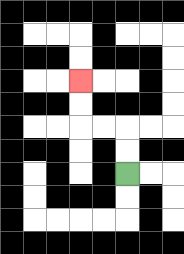{'start': '[5, 7]', 'end': '[3, 3]', 'path_directions': 'U,U,L,L,U,U', 'path_coordinates': '[[5, 7], [5, 6], [5, 5], [4, 5], [3, 5], [3, 4], [3, 3]]'}